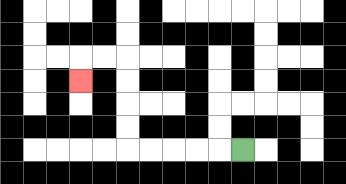{'start': '[10, 6]', 'end': '[3, 3]', 'path_directions': 'L,L,L,L,L,U,U,U,U,L,L,D', 'path_coordinates': '[[10, 6], [9, 6], [8, 6], [7, 6], [6, 6], [5, 6], [5, 5], [5, 4], [5, 3], [5, 2], [4, 2], [3, 2], [3, 3]]'}